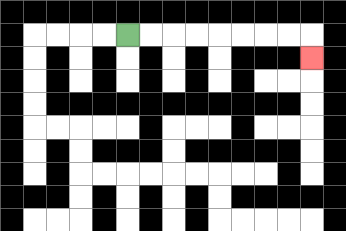{'start': '[5, 1]', 'end': '[13, 2]', 'path_directions': 'R,R,R,R,R,R,R,R,D', 'path_coordinates': '[[5, 1], [6, 1], [7, 1], [8, 1], [9, 1], [10, 1], [11, 1], [12, 1], [13, 1], [13, 2]]'}